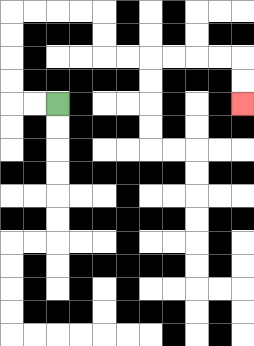{'start': '[2, 4]', 'end': '[10, 4]', 'path_directions': 'L,L,U,U,U,U,R,R,R,R,D,D,R,R,R,R,R,R,D,D', 'path_coordinates': '[[2, 4], [1, 4], [0, 4], [0, 3], [0, 2], [0, 1], [0, 0], [1, 0], [2, 0], [3, 0], [4, 0], [4, 1], [4, 2], [5, 2], [6, 2], [7, 2], [8, 2], [9, 2], [10, 2], [10, 3], [10, 4]]'}